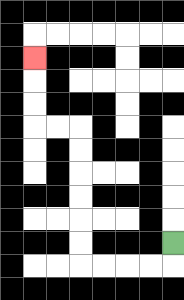{'start': '[7, 10]', 'end': '[1, 2]', 'path_directions': 'D,L,L,L,L,U,U,U,U,U,U,L,L,U,U,U', 'path_coordinates': '[[7, 10], [7, 11], [6, 11], [5, 11], [4, 11], [3, 11], [3, 10], [3, 9], [3, 8], [3, 7], [3, 6], [3, 5], [2, 5], [1, 5], [1, 4], [1, 3], [1, 2]]'}